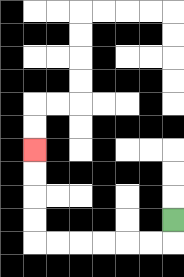{'start': '[7, 9]', 'end': '[1, 6]', 'path_directions': 'D,L,L,L,L,L,L,U,U,U,U', 'path_coordinates': '[[7, 9], [7, 10], [6, 10], [5, 10], [4, 10], [3, 10], [2, 10], [1, 10], [1, 9], [1, 8], [1, 7], [1, 6]]'}